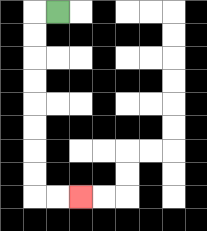{'start': '[2, 0]', 'end': '[3, 8]', 'path_directions': 'L,D,D,D,D,D,D,D,D,R,R', 'path_coordinates': '[[2, 0], [1, 0], [1, 1], [1, 2], [1, 3], [1, 4], [1, 5], [1, 6], [1, 7], [1, 8], [2, 8], [3, 8]]'}